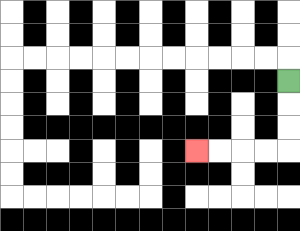{'start': '[12, 3]', 'end': '[8, 6]', 'path_directions': 'D,D,D,L,L,L,L', 'path_coordinates': '[[12, 3], [12, 4], [12, 5], [12, 6], [11, 6], [10, 6], [9, 6], [8, 6]]'}